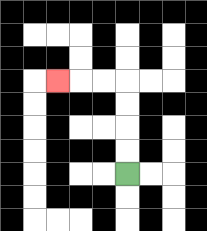{'start': '[5, 7]', 'end': '[2, 3]', 'path_directions': 'U,U,U,U,L,L,L', 'path_coordinates': '[[5, 7], [5, 6], [5, 5], [5, 4], [5, 3], [4, 3], [3, 3], [2, 3]]'}